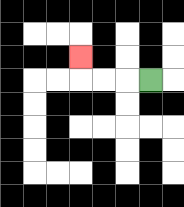{'start': '[6, 3]', 'end': '[3, 2]', 'path_directions': 'L,L,L,U', 'path_coordinates': '[[6, 3], [5, 3], [4, 3], [3, 3], [3, 2]]'}